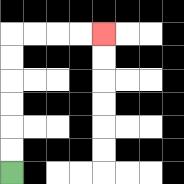{'start': '[0, 7]', 'end': '[4, 1]', 'path_directions': 'U,U,U,U,U,U,R,R,R,R', 'path_coordinates': '[[0, 7], [0, 6], [0, 5], [0, 4], [0, 3], [0, 2], [0, 1], [1, 1], [2, 1], [3, 1], [4, 1]]'}